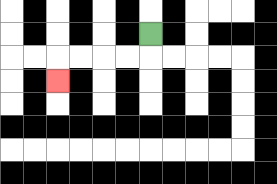{'start': '[6, 1]', 'end': '[2, 3]', 'path_directions': 'D,L,L,L,L,D', 'path_coordinates': '[[6, 1], [6, 2], [5, 2], [4, 2], [3, 2], [2, 2], [2, 3]]'}